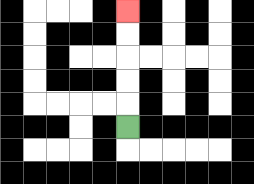{'start': '[5, 5]', 'end': '[5, 0]', 'path_directions': 'U,U,U,U,U', 'path_coordinates': '[[5, 5], [5, 4], [5, 3], [5, 2], [5, 1], [5, 0]]'}